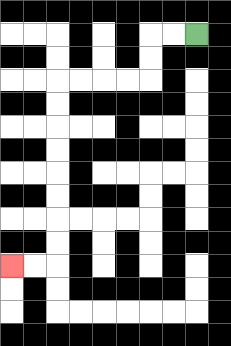{'start': '[8, 1]', 'end': '[0, 11]', 'path_directions': 'L,L,D,D,L,L,L,L,D,D,D,D,D,D,D,D,L,L', 'path_coordinates': '[[8, 1], [7, 1], [6, 1], [6, 2], [6, 3], [5, 3], [4, 3], [3, 3], [2, 3], [2, 4], [2, 5], [2, 6], [2, 7], [2, 8], [2, 9], [2, 10], [2, 11], [1, 11], [0, 11]]'}